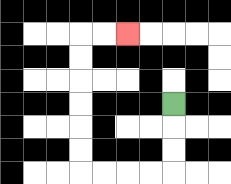{'start': '[7, 4]', 'end': '[5, 1]', 'path_directions': 'D,D,D,L,L,L,L,U,U,U,U,U,U,R,R', 'path_coordinates': '[[7, 4], [7, 5], [7, 6], [7, 7], [6, 7], [5, 7], [4, 7], [3, 7], [3, 6], [3, 5], [3, 4], [3, 3], [3, 2], [3, 1], [4, 1], [5, 1]]'}